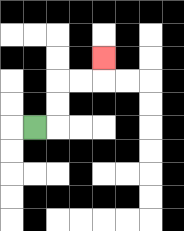{'start': '[1, 5]', 'end': '[4, 2]', 'path_directions': 'R,U,U,R,R,U', 'path_coordinates': '[[1, 5], [2, 5], [2, 4], [2, 3], [3, 3], [4, 3], [4, 2]]'}